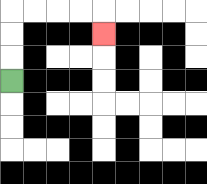{'start': '[0, 3]', 'end': '[4, 1]', 'path_directions': 'U,U,U,R,R,R,R,D', 'path_coordinates': '[[0, 3], [0, 2], [0, 1], [0, 0], [1, 0], [2, 0], [3, 0], [4, 0], [4, 1]]'}